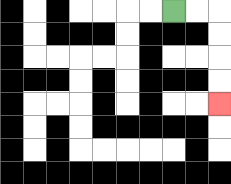{'start': '[7, 0]', 'end': '[9, 4]', 'path_directions': 'R,R,D,D,D,D', 'path_coordinates': '[[7, 0], [8, 0], [9, 0], [9, 1], [9, 2], [9, 3], [9, 4]]'}